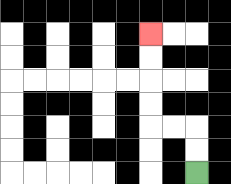{'start': '[8, 7]', 'end': '[6, 1]', 'path_directions': 'U,U,L,L,U,U,U,U', 'path_coordinates': '[[8, 7], [8, 6], [8, 5], [7, 5], [6, 5], [6, 4], [6, 3], [6, 2], [6, 1]]'}